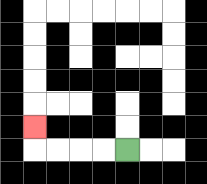{'start': '[5, 6]', 'end': '[1, 5]', 'path_directions': 'L,L,L,L,U', 'path_coordinates': '[[5, 6], [4, 6], [3, 6], [2, 6], [1, 6], [1, 5]]'}